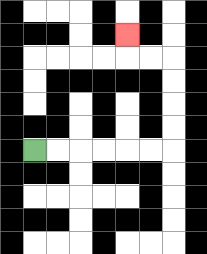{'start': '[1, 6]', 'end': '[5, 1]', 'path_directions': 'R,R,R,R,R,R,U,U,U,U,L,L,U', 'path_coordinates': '[[1, 6], [2, 6], [3, 6], [4, 6], [5, 6], [6, 6], [7, 6], [7, 5], [7, 4], [7, 3], [7, 2], [6, 2], [5, 2], [5, 1]]'}